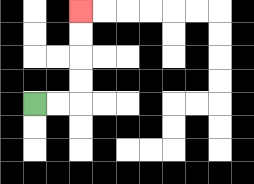{'start': '[1, 4]', 'end': '[3, 0]', 'path_directions': 'R,R,U,U,U,U', 'path_coordinates': '[[1, 4], [2, 4], [3, 4], [3, 3], [3, 2], [3, 1], [3, 0]]'}